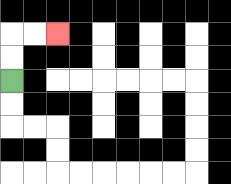{'start': '[0, 3]', 'end': '[2, 1]', 'path_directions': 'U,U,R,R', 'path_coordinates': '[[0, 3], [0, 2], [0, 1], [1, 1], [2, 1]]'}